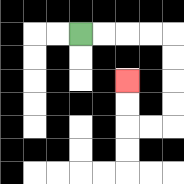{'start': '[3, 1]', 'end': '[5, 3]', 'path_directions': 'R,R,R,R,D,D,D,D,L,L,U,U', 'path_coordinates': '[[3, 1], [4, 1], [5, 1], [6, 1], [7, 1], [7, 2], [7, 3], [7, 4], [7, 5], [6, 5], [5, 5], [5, 4], [5, 3]]'}